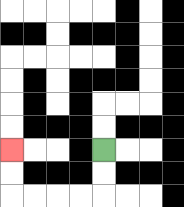{'start': '[4, 6]', 'end': '[0, 6]', 'path_directions': 'D,D,L,L,L,L,U,U', 'path_coordinates': '[[4, 6], [4, 7], [4, 8], [3, 8], [2, 8], [1, 8], [0, 8], [0, 7], [0, 6]]'}